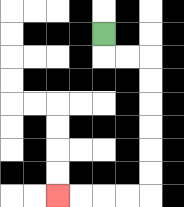{'start': '[4, 1]', 'end': '[2, 8]', 'path_directions': 'D,R,R,D,D,D,D,D,D,L,L,L,L', 'path_coordinates': '[[4, 1], [4, 2], [5, 2], [6, 2], [6, 3], [6, 4], [6, 5], [6, 6], [6, 7], [6, 8], [5, 8], [4, 8], [3, 8], [2, 8]]'}